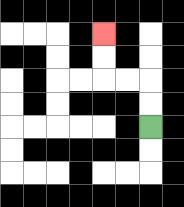{'start': '[6, 5]', 'end': '[4, 1]', 'path_directions': 'U,U,L,L,U,U', 'path_coordinates': '[[6, 5], [6, 4], [6, 3], [5, 3], [4, 3], [4, 2], [4, 1]]'}